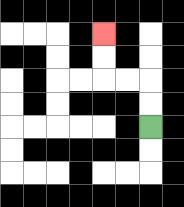{'start': '[6, 5]', 'end': '[4, 1]', 'path_directions': 'U,U,L,L,U,U', 'path_coordinates': '[[6, 5], [6, 4], [6, 3], [5, 3], [4, 3], [4, 2], [4, 1]]'}